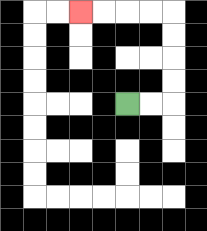{'start': '[5, 4]', 'end': '[3, 0]', 'path_directions': 'R,R,U,U,U,U,L,L,L,L', 'path_coordinates': '[[5, 4], [6, 4], [7, 4], [7, 3], [7, 2], [7, 1], [7, 0], [6, 0], [5, 0], [4, 0], [3, 0]]'}